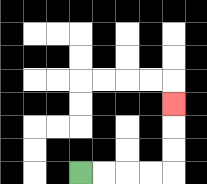{'start': '[3, 7]', 'end': '[7, 4]', 'path_directions': 'R,R,R,R,U,U,U', 'path_coordinates': '[[3, 7], [4, 7], [5, 7], [6, 7], [7, 7], [7, 6], [7, 5], [7, 4]]'}